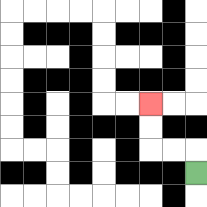{'start': '[8, 7]', 'end': '[6, 4]', 'path_directions': 'U,L,L,U,U', 'path_coordinates': '[[8, 7], [8, 6], [7, 6], [6, 6], [6, 5], [6, 4]]'}